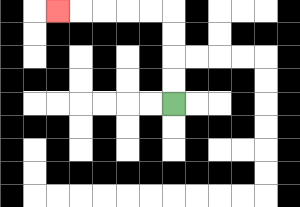{'start': '[7, 4]', 'end': '[2, 0]', 'path_directions': 'U,U,U,U,L,L,L,L,L', 'path_coordinates': '[[7, 4], [7, 3], [7, 2], [7, 1], [7, 0], [6, 0], [5, 0], [4, 0], [3, 0], [2, 0]]'}